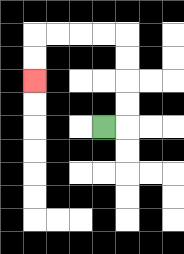{'start': '[4, 5]', 'end': '[1, 3]', 'path_directions': 'R,U,U,U,U,L,L,L,L,D,D', 'path_coordinates': '[[4, 5], [5, 5], [5, 4], [5, 3], [5, 2], [5, 1], [4, 1], [3, 1], [2, 1], [1, 1], [1, 2], [1, 3]]'}